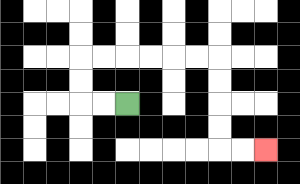{'start': '[5, 4]', 'end': '[11, 6]', 'path_directions': 'L,L,U,U,R,R,R,R,R,R,D,D,D,D,R,R', 'path_coordinates': '[[5, 4], [4, 4], [3, 4], [3, 3], [3, 2], [4, 2], [5, 2], [6, 2], [7, 2], [8, 2], [9, 2], [9, 3], [9, 4], [9, 5], [9, 6], [10, 6], [11, 6]]'}